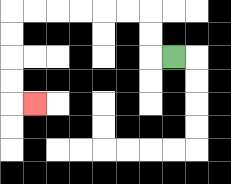{'start': '[7, 2]', 'end': '[1, 4]', 'path_directions': 'L,U,U,L,L,L,L,L,L,D,D,D,D,R', 'path_coordinates': '[[7, 2], [6, 2], [6, 1], [6, 0], [5, 0], [4, 0], [3, 0], [2, 0], [1, 0], [0, 0], [0, 1], [0, 2], [0, 3], [0, 4], [1, 4]]'}